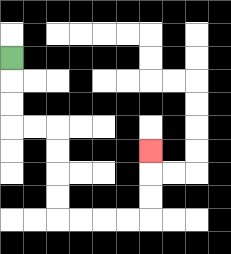{'start': '[0, 2]', 'end': '[6, 6]', 'path_directions': 'D,D,D,R,R,D,D,D,D,R,R,R,R,U,U,U', 'path_coordinates': '[[0, 2], [0, 3], [0, 4], [0, 5], [1, 5], [2, 5], [2, 6], [2, 7], [2, 8], [2, 9], [3, 9], [4, 9], [5, 9], [6, 9], [6, 8], [6, 7], [6, 6]]'}